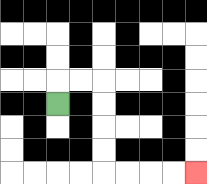{'start': '[2, 4]', 'end': '[8, 7]', 'path_directions': 'U,R,R,D,D,D,D,R,R,R,R', 'path_coordinates': '[[2, 4], [2, 3], [3, 3], [4, 3], [4, 4], [4, 5], [4, 6], [4, 7], [5, 7], [6, 7], [7, 7], [8, 7]]'}